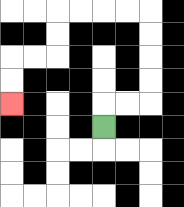{'start': '[4, 5]', 'end': '[0, 4]', 'path_directions': 'U,R,R,U,U,U,U,L,L,L,L,D,D,L,L,D,D', 'path_coordinates': '[[4, 5], [4, 4], [5, 4], [6, 4], [6, 3], [6, 2], [6, 1], [6, 0], [5, 0], [4, 0], [3, 0], [2, 0], [2, 1], [2, 2], [1, 2], [0, 2], [0, 3], [0, 4]]'}